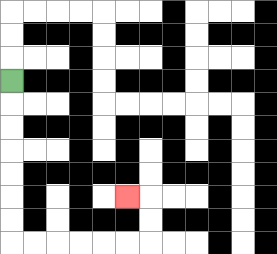{'start': '[0, 3]', 'end': '[5, 8]', 'path_directions': 'D,D,D,D,D,D,D,R,R,R,R,R,R,U,U,L', 'path_coordinates': '[[0, 3], [0, 4], [0, 5], [0, 6], [0, 7], [0, 8], [0, 9], [0, 10], [1, 10], [2, 10], [3, 10], [4, 10], [5, 10], [6, 10], [6, 9], [6, 8], [5, 8]]'}